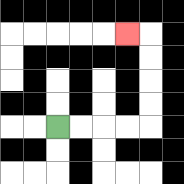{'start': '[2, 5]', 'end': '[5, 1]', 'path_directions': 'R,R,R,R,U,U,U,U,L', 'path_coordinates': '[[2, 5], [3, 5], [4, 5], [5, 5], [6, 5], [6, 4], [6, 3], [6, 2], [6, 1], [5, 1]]'}